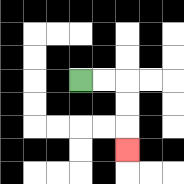{'start': '[3, 3]', 'end': '[5, 6]', 'path_directions': 'R,R,D,D,D', 'path_coordinates': '[[3, 3], [4, 3], [5, 3], [5, 4], [5, 5], [5, 6]]'}